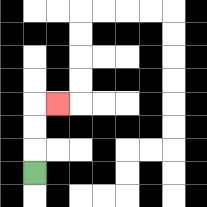{'start': '[1, 7]', 'end': '[2, 4]', 'path_directions': 'U,U,U,R', 'path_coordinates': '[[1, 7], [1, 6], [1, 5], [1, 4], [2, 4]]'}